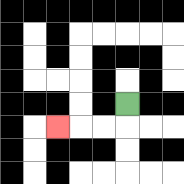{'start': '[5, 4]', 'end': '[2, 5]', 'path_directions': 'D,L,L,L', 'path_coordinates': '[[5, 4], [5, 5], [4, 5], [3, 5], [2, 5]]'}